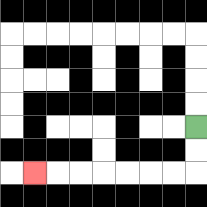{'start': '[8, 5]', 'end': '[1, 7]', 'path_directions': 'D,D,L,L,L,L,L,L,L', 'path_coordinates': '[[8, 5], [8, 6], [8, 7], [7, 7], [6, 7], [5, 7], [4, 7], [3, 7], [2, 7], [1, 7]]'}